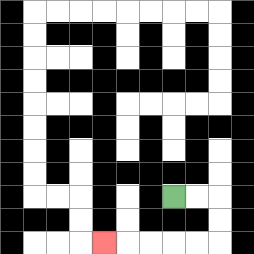{'start': '[7, 8]', 'end': '[4, 10]', 'path_directions': 'R,R,D,D,L,L,L,L,L', 'path_coordinates': '[[7, 8], [8, 8], [9, 8], [9, 9], [9, 10], [8, 10], [7, 10], [6, 10], [5, 10], [4, 10]]'}